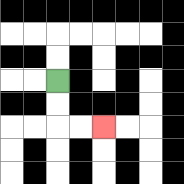{'start': '[2, 3]', 'end': '[4, 5]', 'path_directions': 'D,D,R,R', 'path_coordinates': '[[2, 3], [2, 4], [2, 5], [3, 5], [4, 5]]'}